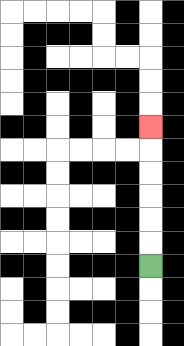{'start': '[6, 11]', 'end': '[6, 5]', 'path_directions': 'U,U,U,U,U,U', 'path_coordinates': '[[6, 11], [6, 10], [6, 9], [6, 8], [6, 7], [6, 6], [6, 5]]'}